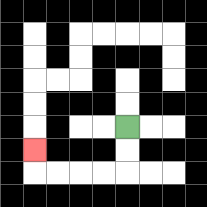{'start': '[5, 5]', 'end': '[1, 6]', 'path_directions': 'D,D,L,L,L,L,U', 'path_coordinates': '[[5, 5], [5, 6], [5, 7], [4, 7], [3, 7], [2, 7], [1, 7], [1, 6]]'}